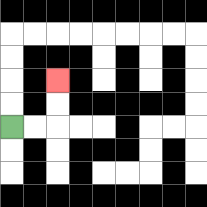{'start': '[0, 5]', 'end': '[2, 3]', 'path_directions': 'R,R,U,U', 'path_coordinates': '[[0, 5], [1, 5], [2, 5], [2, 4], [2, 3]]'}